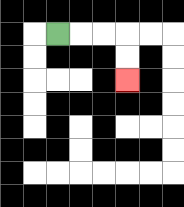{'start': '[2, 1]', 'end': '[5, 3]', 'path_directions': 'R,R,R,D,D', 'path_coordinates': '[[2, 1], [3, 1], [4, 1], [5, 1], [5, 2], [5, 3]]'}